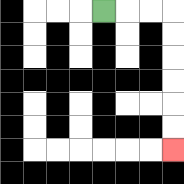{'start': '[4, 0]', 'end': '[7, 6]', 'path_directions': 'R,R,R,D,D,D,D,D,D', 'path_coordinates': '[[4, 0], [5, 0], [6, 0], [7, 0], [7, 1], [7, 2], [7, 3], [7, 4], [7, 5], [7, 6]]'}